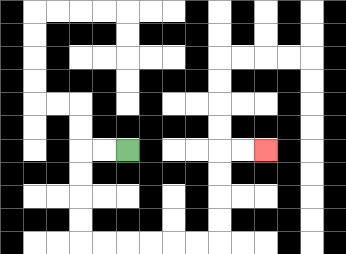{'start': '[5, 6]', 'end': '[11, 6]', 'path_directions': 'L,L,D,D,D,D,R,R,R,R,R,R,U,U,U,U,R,R', 'path_coordinates': '[[5, 6], [4, 6], [3, 6], [3, 7], [3, 8], [3, 9], [3, 10], [4, 10], [5, 10], [6, 10], [7, 10], [8, 10], [9, 10], [9, 9], [9, 8], [9, 7], [9, 6], [10, 6], [11, 6]]'}